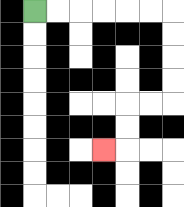{'start': '[1, 0]', 'end': '[4, 6]', 'path_directions': 'R,R,R,R,R,R,D,D,D,D,L,L,D,D,L', 'path_coordinates': '[[1, 0], [2, 0], [3, 0], [4, 0], [5, 0], [6, 0], [7, 0], [7, 1], [7, 2], [7, 3], [7, 4], [6, 4], [5, 4], [5, 5], [5, 6], [4, 6]]'}